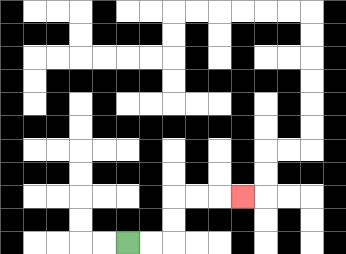{'start': '[5, 10]', 'end': '[10, 8]', 'path_directions': 'R,R,U,U,R,R,R', 'path_coordinates': '[[5, 10], [6, 10], [7, 10], [7, 9], [7, 8], [8, 8], [9, 8], [10, 8]]'}